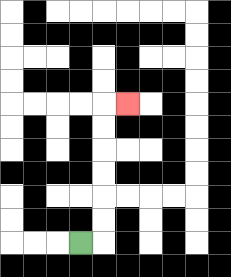{'start': '[3, 10]', 'end': '[5, 4]', 'path_directions': 'R,U,U,U,U,U,U,R', 'path_coordinates': '[[3, 10], [4, 10], [4, 9], [4, 8], [4, 7], [4, 6], [4, 5], [4, 4], [5, 4]]'}